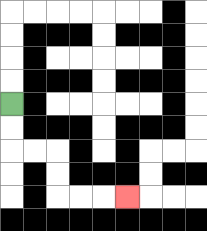{'start': '[0, 4]', 'end': '[5, 8]', 'path_directions': 'D,D,R,R,D,D,R,R,R', 'path_coordinates': '[[0, 4], [0, 5], [0, 6], [1, 6], [2, 6], [2, 7], [2, 8], [3, 8], [4, 8], [5, 8]]'}